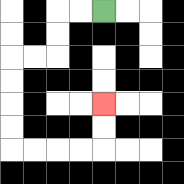{'start': '[4, 0]', 'end': '[4, 4]', 'path_directions': 'L,L,D,D,L,L,D,D,D,D,R,R,R,R,U,U', 'path_coordinates': '[[4, 0], [3, 0], [2, 0], [2, 1], [2, 2], [1, 2], [0, 2], [0, 3], [0, 4], [0, 5], [0, 6], [1, 6], [2, 6], [3, 6], [4, 6], [4, 5], [4, 4]]'}